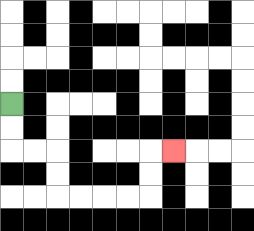{'start': '[0, 4]', 'end': '[7, 6]', 'path_directions': 'D,D,R,R,D,D,R,R,R,R,U,U,R', 'path_coordinates': '[[0, 4], [0, 5], [0, 6], [1, 6], [2, 6], [2, 7], [2, 8], [3, 8], [4, 8], [5, 8], [6, 8], [6, 7], [6, 6], [7, 6]]'}